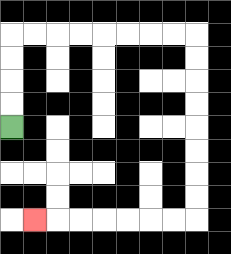{'start': '[0, 5]', 'end': '[1, 9]', 'path_directions': 'U,U,U,U,R,R,R,R,R,R,R,R,D,D,D,D,D,D,D,D,L,L,L,L,L,L,L', 'path_coordinates': '[[0, 5], [0, 4], [0, 3], [0, 2], [0, 1], [1, 1], [2, 1], [3, 1], [4, 1], [5, 1], [6, 1], [7, 1], [8, 1], [8, 2], [8, 3], [8, 4], [8, 5], [8, 6], [8, 7], [8, 8], [8, 9], [7, 9], [6, 9], [5, 9], [4, 9], [3, 9], [2, 9], [1, 9]]'}